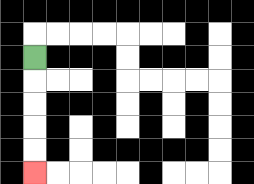{'start': '[1, 2]', 'end': '[1, 7]', 'path_directions': 'D,D,D,D,D', 'path_coordinates': '[[1, 2], [1, 3], [1, 4], [1, 5], [1, 6], [1, 7]]'}